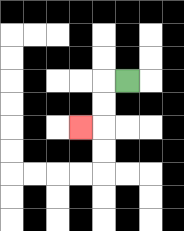{'start': '[5, 3]', 'end': '[3, 5]', 'path_directions': 'L,D,D,L', 'path_coordinates': '[[5, 3], [4, 3], [4, 4], [4, 5], [3, 5]]'}